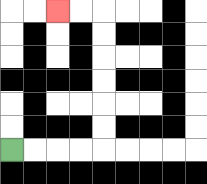{'start': '[0, 6]', 'end': '[2, 0]', 'path_directions': 'R,R,R,R,U,U,U,U,U,U,L,L', 'path_coordinates': '[[0, 6], [1, 6], [2, 6], [3, 6], [4, 6], [4, 5], [4, 4], [4, 3], [4, 2], [4, 1], [4, 0], [3, 0], [2, 0]]'}